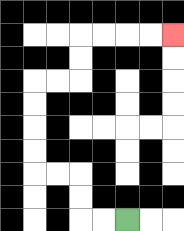{'start': '[5, 9]', 'end': '[7, 1]', 'path_directions': 'L,L,U,U,L,L,U,U,U,U,R,R,U,U,R,R,R,R', 'path_coordinates': '[[5, 9], [4, 9], [3, 9], [3, 8], [3, 7], [2, 7], [1, 7], [1, 6], [1, 5], [1, 4], [1, 3], [2, 3], [3, 3], [3, 2], [3, 1], [4, 1], [5, 1], [6, 1], [7, 1]]'}